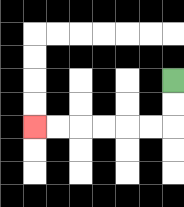{'start': '[7, 3]', 'end': '[1, 5]', 'path_directions': 'D,D,L,L,L,L,L,L', 'path_coordinates': '[[7, 3], [7, 4], [7, 5], [6, 5], [5, 5], [4, 5], [3, 5], [2, 5], [1, 5]]'}